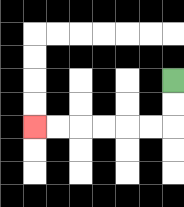{'start': '[7, 3]', 'end': '[1, 5]', 'path_directions': 'D,D,L,L,L,L,L,L', 'path_coordinates': '[[7, 3], [7, 4], [7, 5], [6, 5], [5, 5], [4, 5], [3, 5], [2, 5], [1, 5]]'}